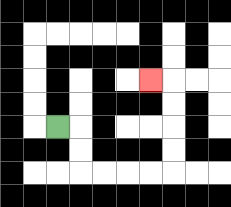{'start': '[2, 5]', 'end': '[6, 3]', 'path_directions': 'R,D,D,R,R,R,R,U,U,U,U,L', 'path_coordinates': '[[2, 5], [3, 5], [3, 6], [3, 7], [4, 7], [5, 7], [6, 7], [7, 7], [7, 6], [7, 5], [7, 4], [7, 3], [6, 3]]'}